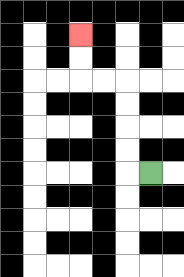{'start': '[6, 7]', 'end': '[3, 1]', 'path_directions': 'L,U,U,U,U,L,L,U,U', 'path_coordinates': '[[6, 7], [5, 7], [5, 6], [5, 5], [5, 4], [5, 3], [4, 3], [3, 3], [3, 2], [3, 1]]'}